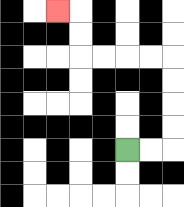{'start': '[5, 6]', 'end': '[2, 0]', 'path_directions': 'R,R,U,U,U,U,L,L,L,L,U,U,L', 'path_coordinates': '[[5, 6], [6, 6], [7, 6], [7, 5], [7, 4], [7, 3], [7, 2], [6, 2], [5, 2], [4, 2], [3, 2], [3, 1], [3, 0], [2, 0]]'}